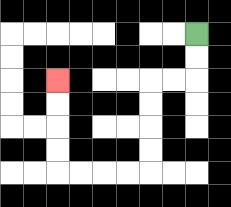{'start': '[8, 1]', 'end': '[2, 3]', 'path_directions': 'D,D,L,L,D,D,D,D,L,L,L,L,U,U,U,U', 'path_coordinates': '[[8, 1], [8, 2], [8, 3], [7, 3], [6, 3], [6, 4], [6, 5], [6, 6], [6, 7], [5, 7], [4, 7], [3, 7], [2, 7], [2, 6], [2, 5], [2, 4], [2, 3]]'}